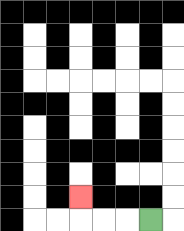{'start': '[6, 9]', 'end': '[3, 8]', 'path_directions': 'L,L,L,U', 'path_coordinates': '[[6, 9], [5, 9], [4, 9], [3, 9], [3, 8]]'}